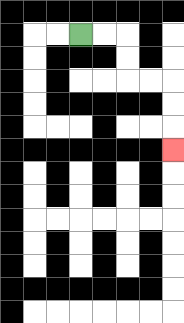{'start': '[3, 1]', 'end': '[7, 6]', 'path_directions': 'R,R,D,D,R,R,D,D,D', 'path_coordinates': '[[3, 1], [4, 1], [5, 1], [5, 2], [5, 3], [6, 3], [7, 3], [7, 4], [7, 5], [7, 6]]'}